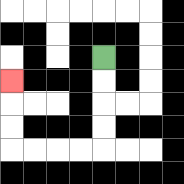{'start': '[4, 2]', 'end': '[0, 3]', 'path_directions': 'D,D,D,D,L,L,L,L,U,U,U', 'path_coordinates': '[[4, 2], [4, 3], [4, 4], [4, 5], [4, 6], [3, 6], [2, 6], [1, 6], [0, 6], [0, 5], [0, 4], [0, 3]]'}